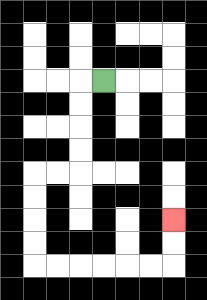{'start': '[4, 3]', 'end': '[7, 9]', 'path_directions': 'L,D,D,D,D,L,L,D,D,D,D,R,R,R,R,R,R,U,U', 'path_coordinates': '[[4, 3], [3, 3], [3, 4], [3, 5], [3, 6], [3, 7], [2, 7], [1, 7], [1, 8], [1, 9], [1, 10], [1, 11], [2, 11], [3, 11], [4, 11], [5, 11], [6, 11], [7, 11], [7, 10], [7, 9]]'}